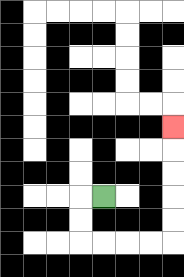{'start': '[4, 8]', 'end': '[7, 5]', 'path_directions': 'L,D,D,R,R,R,R,U,U,U,U,U', 'path_coordinates': '[[4, 8], [3, 8], [3, 9], [3, 10], [4, 10], [5, 10], [6, 10], [7, 10], [7, 9], [7, 8], [7, 7], [7, 6], [7, 5]]'}